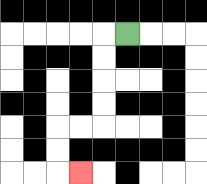{'start': '[5, 1]', 'end': '[3, 7]', 'path_directions': 'L,D,D,D,D,L,L,D,D,R', 'path_coordinates': '[[5, 1], [4, 1], [4, 2], [4, 3], [4, 4], [4, 5], [3, 5], [2, 5], [2, 6], [2, 7], [3, 7]]'}